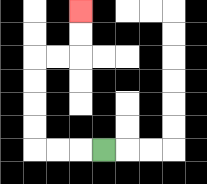{'start': '[4, 6]', 'end': '[3, 0]', 'path_directions': 'L,L,L,U,U,U,U,R,R,U,U', 'path_coordinates': '[[4, 6], [3, 6], [2, 6], [1, 6], [1, 5], [1, 4], [1, 3], [1, 2], [2, 2], [3, 2], [3, 1], [3, 0]]'}